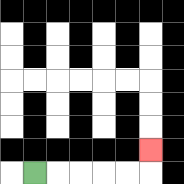{'start': '[1, 7]', 'end': '[6, 6]', 'path_directions': 'R,R,R,R,R,U', 'path_coordinates': '[[1, 7], [2, 7], [3, 7], [4, 7], [5, 7], [6, 7], [6, 6]]'}